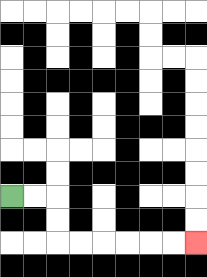{'start': '[0, 8]', 'end': '[8, 10]', 'path_directions': 'R,R,D,D,R,R,R,R,R,R', 'path_coordinates': '[[0, 8], [1, 8], [2, 8], [2, 9], [2, 10], [3, 10], [4, 10], [5, 10], [6, 10], [7, 10], [8, 10]]'}